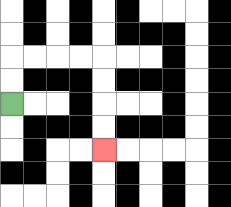{'start': '[0, 4]', 'end': '[4, 6]', 'path_directions': 'U,U,R,R,R,R,D,D,D,D', 'path_coordinates': '[[0, 4], [0, 3], [0, 2], [1, 2], [2, 2], [3, 2], [4, 2], [4, 3], [4, 4], [4, 5], [4, 6]]'}